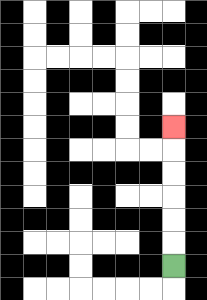{'start': '[7, 11]', 'end': '[7, 5]', 'path_directions': 'U,U,U,U,U,U', 'path_coordinates': '[[7, 11], [7, 10], [7, 9], [7, 8], [7, 7], [7, 6], [7, 5]]'}